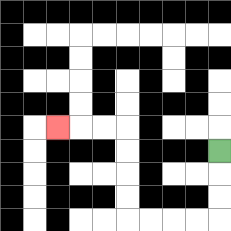{'start': '[9, 6]', 'end': '[2, 5]', 'path_directions': 'D,D,D,L,L,L,L,U,U,U,U,L,L,L', 'path_coordinates': '[[9, 6], [9, 7], [9, 8], [9, 9], [8, 9], [7, 9], [6, 9], [5, 9], [5, 8], [5, 7], [5, 6], [5, 5], [4, 5], [3, 5], [2, 5]]'}